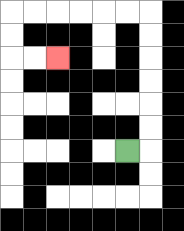{'start': '[5, 6]', 'end': '[2, 2]', 'path_directions': 'R,U,U,U,U,U,U,L,L,L,L,L,L,D,D,R,R', 'path_coordinates': '[[5, 6], [6, 6], [6, 5], [6, 4], [6, 3], [6, 2], [6, 1], [6, 0], [5, 0], [4, 0], [3, 0], [2, 0], [1, 0], [0, 0], [0, 1], [0, 2], [1, 2], [2, 2]]'}